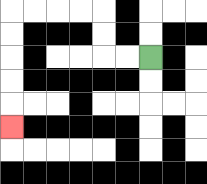{'start': '[6, 2]', 'end': '[0, 5]', 'path_directions': 'L,L,U,U,L,L,L,L,D,D,D,D,D', 'path_coordinates': '[[6, 2], [5, 2], [4, 2], [4, 1], [4, 0], [3, 0], [2, 0], [1, 0], [0, 0], [0, 1], [0, 2], [0, 3], [0, 4], [0, 5]]'}